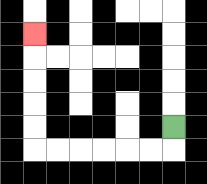{'start': '[7, 5]', 'end': '[1, 1]', 'path_directions': 'D,L,L,L,L,L,L,U,U,U,U,U', 'path_coordinates': '[[7, 5], [7, 6], [6, 6], [5, 6], [4, 6], [3, 6], [2, 6], [1, 6], [1, 5], [1, 4], [1, 3], [1, 2], [1, 1]]'}